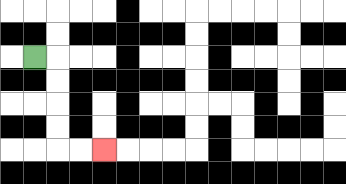{'start': '[1, 2]', 'end': '[4, 6]', 'path_directions': 'R,D,D,D,D,R,R', 'path_coordinates': '[[1, 2], [2, 2], [2, 3], [2, 4], [2, 5], [2, 6], [3, 6], [4, 6]]'}